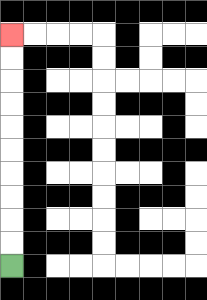{'start': '[0, 11]', 'end': '[0, 1]', 'path_directions': 'U,U,U,U,U,U,U,U,U,U', 'path_coordinates': '[[0, 11], [0, 10], [0, 9], [0, 8], [0, 7], [0, 6], [0, 5], [0, 4], [0, 3], [0, 2], [0, 1]]'}